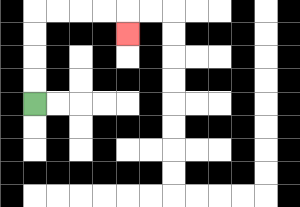{'start': '[1, 4]', 'end': '[5, 1]', 'path_directions': 'U,U,U,U,R,R,R,R,D', 'path_coordinates': '[[1, 4], [1, 3], [1, 2], [1, 1], [1, 0], [2, 0], [3, 0], [4, 0], [5, 0], [5, 1]]'}